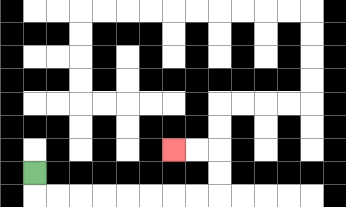{'start': '[1, 7]', 'end': '[7, 6]', 'path_directions': 'D,R,R,R,R,R,R,R,R,U,U,L,L', 'path_coordinates': '[[1, 7], [1, 8], [2, 8], [3, 8], [4, 8], [5, 8], [6, 8], [7, 8], [8, 8], [9, 8], [9, 7], [9, 6], [8, 6], [7, 6]]'}